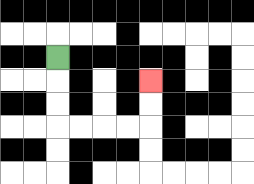{'start': '[2, 2]', 'end': '[6, 3]', 'path_directions': 'D,D,D,R,R,R,R,U,U', 'path_coordinates': '[[2, 2], [2, 3], [2, 4], [2, 5], [3, 5], [4, 5], [5, 5], [6, 5], [6, 4], [6, 3]]'}